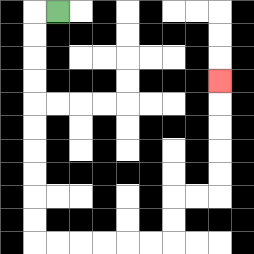{'start': '[2, 0]', 'end': '[9, 3]', 'path_directions': 'L,D,D,D,D,D,D,D,D,D,D,R,R,R,R,R,R,U,U,R,R,U,U,U,U,U', 'path_coordinates': '[[2, 0], [1, 0], [1, 1], [1, 2], [1, 3], [1, 4], [1, 5], [1, 6], [1, 7], [1, 8], [1, 9], [1, 10], [2, 10], [3, 10], [4, 10], [5, 10], [6, 10], [7, 10], [7, 9], [7, 8], [8, 8], [9, 8], [9, 7], [9, 6], [9, 5], [9, 4], [9, 3]]'}